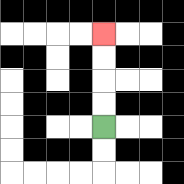{'start': '[4, 5]', 'end': '[4, 1]', 'path_directions': 'U,U,U,U', 'path_coordinates': '[[4, 5], [4, 4], [4, 3], [4, 2], [4, 1]]'}